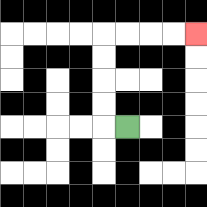{'start': '[5, 5]', 'end': '[8, 1]', 'path_directions': 'L,U,U,U,U,R,R,R,R', 'path_coordinates': '[[5, 5], [4, 5], [4, 4], [4, 3], [4, 2], [4, 1], [5, 1], [6, 1], [7, 1], [8, 1]]'}